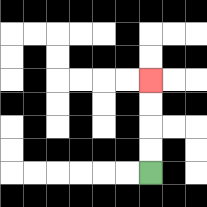{'start': '[6, 7]', 'end': '[6, 3]', 'path_directions': 'U,U,U,U', 'path_coordinates': '[[6, 7], [6, 6], [6, 5], [6, 4], [6, 3]]'}